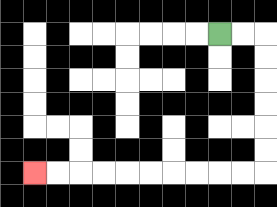{'start': '[9, 1]', 'end': '[1, 7]', 'path_directions': 'R,R,D,D,D,D,D,D,L,L,L,L,L,L,L,L,L,L', 'path_coordinates': '[[9, 1], [10, 1], [11, 1], [11, 2], [11, 3], [11, 4], [11, 5], [11, 6], [11, 7], [10, 7], [9, 7], [8, 7], [7, 7], [6, 7], [5, 7], [4, 7], [3, 7], [2, 7], [1, 7]]'}